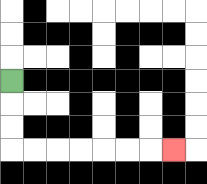{'start': '[0, 3]', 'end': '[7, 6]', 'path_directions': 'D,D,D,R,R,R,R,R,R,R', 'path_coordinates': '[[0, 3], [0, 4], [0, 5], [0, 6], [1, 6], [2, 6], [3, 6], [4, 6], [5, 6], [6, 6], [7, 6]]'}